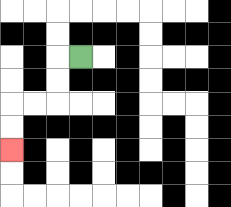{'start': '[3, 2]', 'end': '[0, 6]', 'path_directions': 'L,D,D,L,L,D,D', 'path_coordinates': '[[3, 2], [2, 2], [2, 3], [2, 4], [1, 4], [0, 4], [0, 5], [0, 6]]'}